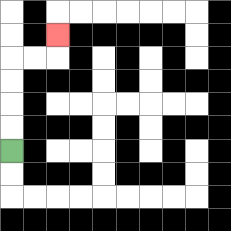{'start': '[0, 6]', 'end': '[2, 1]', 'path_directions': 'U,U,U,U,R,R,U', 'path_coordinates': '[[0, 6], [0, 5], [0, 4], [0, 3], [0, 2], [1, 2], [2, 2], [2, 1]]'}